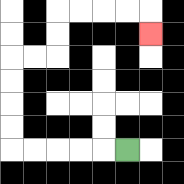{'start': '[5, 6]', 'end': '[6, 1]', 'path_directions': 'L,L,L,L,L,U,U,U,U,R,R,U,U,R,R,R,R,D', 'path_coordinates': '[[5, 6], [4, 6], [3, 6], [2, 6], [1, 6], [0, 6], [0, 5], [0, 4], [0, 3], [0, 2], [1, 2], [2, 2], [2, 1], [2, 0], [3, 0], [4, 0], [5, 0], [6, 0], [6, 1]]'}